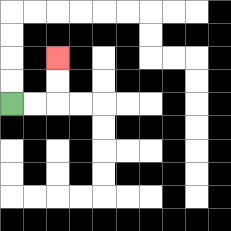{'start': '[0, 4]', 'end': '[2, 2]', 'path_directions': 'R,R,U,U', 'path_coordinates': '[[0, 4], [1, 4], [2, 4], [2, 3], [2, 2]]'}